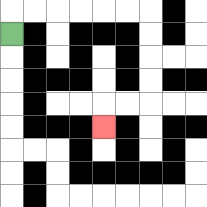{'start': '[0, 1]', 'end': '[4, 5]', 'path_directions': 'U,R,R,R,R,R,R,D,D,D,D,L,L,D', 'path_coordinates': '[[0, 1], [0, 0], [1, 0], [2, 0], [3, 0], [4, 0], [5, 0], [6, 0], [6, 1], [6, 2], [6, 3], [6, 4], [5, 4], [4, 4], [4, 5]]'}